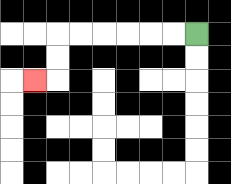{'start': '[8, 1]', 'end': '[1, 3]', 'path_directions': 'L,L,L,L,L,L,D,D,L', 'path_coordinates': '[[8, 1], [7, 1], [6, 1], [5, 1], [4, 1], [3, 1], [2, 1], [2, 2], [2, 3], [1, 3]]'}